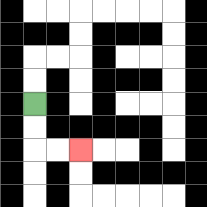{'start': '[1, 4]', 'end': '[3, 6]', 'path_directions': 'D,D,R,R', 'path_coordinates': '[[1, 4], [1, 5], [1, 6], [2, 6], [3, 6]]'}